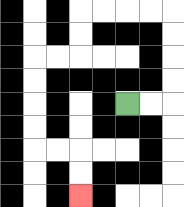{'start': '[5, 4]', 'end': '[3, 8]', 'path_directions': 'R,R,U,U,U,U,L,L,L,L,D,D,L,L,D,D,D,D,R,R,D,D', 'path_coordinates': '[[5, 4], [6, 4], [7, 4], [7, 3], [7, 2], [7, 1], [7, 0], [6, 0], [5, 0], [4, 0], [3, 0], [3, 1], [3, 2], [2, 2], [1, 2], [1, 3], [1, 4], [1, 5], [1, 6], [2, 6], [3, 6], [3, 7], [3, 8]]'}